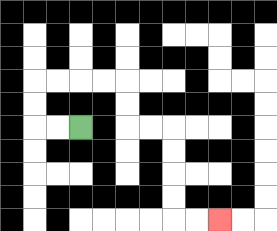{'start': '[3, 5]', 'end': '[9, 9]', 'path_directions': 'L,L,U,U,R,R,R,R,D,D,R,R,D,D,D,D,R,R', 'path_coordinates': '[[3, 5], [2, 5], [1, 5], [1, 4], [1, 3], [2, 3], [3, 3], [4, 3], [5, 3], [5, 4], [5, 5], [6, 5], [7, 5], [7, 6], [7, 7], [7, 8], [7, 9], [8, 9], [9, 9]]'}